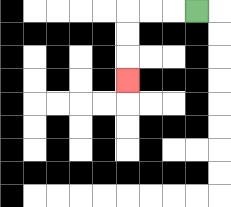{'start': '[8, 0]', 'end': '[5, 3]', 'path_directions': 'L,L,L,D,D,D', 'path_coordinates': '[[8, 0], [7, 0], [6, 0], [5, 0], [5, 1], [5, 2], [5, 3]]'}